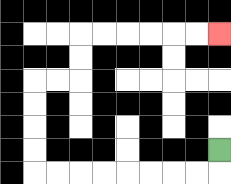{'start': '[9, 6]', 'end': '[9, 1]', 'path_directions': 'D,L,L,L,L,L,L,L,L,U,U,U,U,R,R,U,U,R,R,R,R,R,R', 'path_coordinates': '[[9, 6], [9, 7], [8, 7], [7, 7], [6, 7], [5, 7], [4, 7], [3, 7], [2, 7], [1, 7], [1, 6], [1, 5], [1, 4], [1, 3], [2, 3], [3, 3], [3, 2], [3, 1], [4, 1], [5, 1], [6, 1], [7, 1], [8, 1], [9, 1]]'}